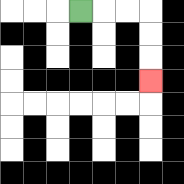{'start': '[3, 0]', 'end': '[6, 3]', 'path_directions': 'R,R,R,D,D,D', 'path_coordinates': '[[3, 0], [4, 0], [5, 0], [6, 0], [6, 1], [6, 2], [6, 3]]'}